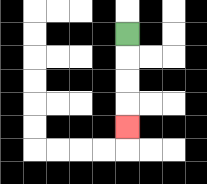{'start': '[5, 1]', 'end': '[5, 5]', 'path_directions': 'D,D,D,D', 'path_coordinates': '[[5, 1], [5, 2], [5, 3], [5, 4], [5, 5]]'}